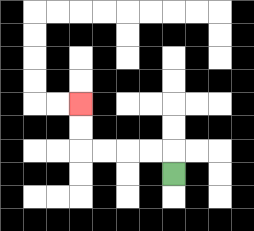{'start': '[7, 7]', 'end': '[3, 4]', 'path_directions': 'U,L,L,L,L,U,U', 'path_coordinates': '[[7, 7], [7, 6], [6, 6], [5, 6], [4, 6], [3, 6], [3, 5], [3, 4]]'}